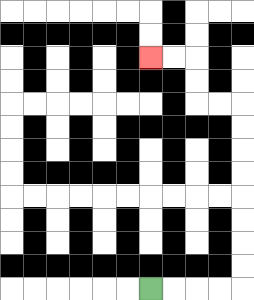{'start': '[6, 12]', 'end': '[6, 2]', 'path_directions': 'R,R,R,R,U,U,U,U,U,U,U,U,L,L,U,U,L,L', 'path_coordinates': '[[6, 12], [7, 12], [8, 12], [9, 12], [10, 12], [10, 11], [10, 10], [10, 9], [10, 8], [10, 7], [10, 6], [10, 5], [10, 4], [9, 4], [8, 4], [8, 3], [8, 2], [7, 2], [6, 2]]'}